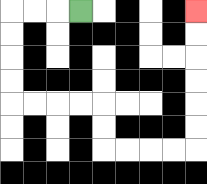{'start': '[3, 0]', 'end': '[8, 0]', 'path_directions': 'L,L,L,D,D,D,D,R,R,R,R,D,D,R,R,R,R,U,U,U,U,U,U', 'path_coordinates': '[[3, 0], [2, 0], [1, 0], [0, 0], [0, 1], [0, 2], [0, 3], [0, 4], [1, 4], [2, 4], [3, 4], [4, 4], [4, 5], [4, 6], [5, 6], [6, 6], [7, 6], [8, 6], [8, 5], [8, 4], [8, 3], [8, 2], [8, 1], [8, 0]]'}